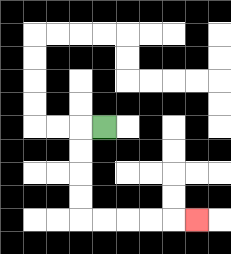{'start': '[4, 5]', 'end': '[8, 9]', 'path_directions': 'L,D,D,D,D,R,R,R,R,R', 'path_coordinates': '[[4, 5], [3, 5], [3, 6], [3, 7], [3, 8], [3, 9], [4, 9], [5, 9], [6, 9], [7, 9], [8, 9]]'}